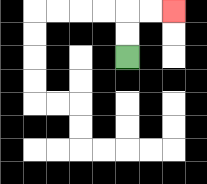{'start': '[5, 2]', 'end': '[7, 0]', 'path_directions': 'U,U,R,R', 'path_coordinates': '[[5, 2], [5, 1], [5, 0], [6, 0], [7, 0]]'}